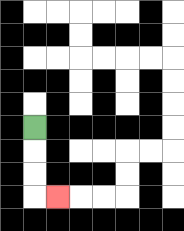{'start': '[1, 5]', 'end': '[2, 8]', 'path_directions': 'D,D,D,R', 'path_coordinates': '[[1, 5], [1, 6], [1, 7], [1, 8], [2, 8]]'}